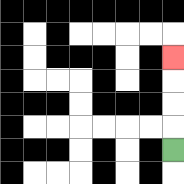{'start': '[7, 6]', 'end': '[7, 2]', 'path_directions': 'U,U,U,U', 'path_coordinates': '[[7, 6], [7, 5], [7, 4], [7, 3], [7, 2]]'}